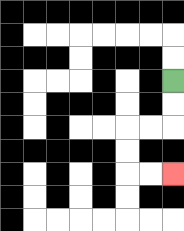{'start': '[7, 3]', 'end': '[7, 7]', 'path_directions': 'D,D,L,L,D,D,R,R', 'path_coordinates': '[[7, 3], [7, 4], [7, 5], [6, 5], [5, 5], [5, 6], [5, 7], [6, 7], [7, 7]]'}